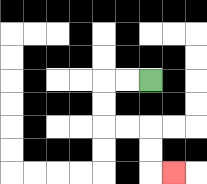{'start': '[6, 3]', 'end': '[7, 7]', 'path_directions': 'L,L,D,D,R,R,D,D,R', 'path_coordinates': '[[6, 3], [5, 3], [4, 3], [4, 4], [4, 5], [5, 5], [6, 5], [6, 6], [6, 7], [7, 7]]'}